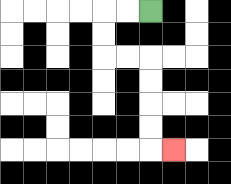{'start': '[6, 0]', 'end': '[7, 6]', 'path_directions': 'L,L,D,D,R,R,D,D,D,D,R', 'path_coordinates': '[[6, 0], [5, 0], [4, 0], [4, 1], [4, 2], [5, 2], [6, 2], [6, 3], [6, 4], [6, 5], [6, 6], [7, 6]]'}